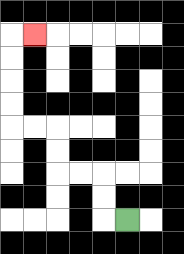{'start': '[5, 9]', 'end': '[1, 1]', 'path_directions': 'L,U,U,L,L,U,U,L,L,U,U,U,U,R', 'path_coordinates': '[[5, 9], [4, 9], [4, 8], [4, 7], [3, 7], [2, 7], [2, 6], [2, 5], [1, 5], [0, 5], [0, 4], [0, 3], [0, 2], [0, 1], [1, 1]]'}